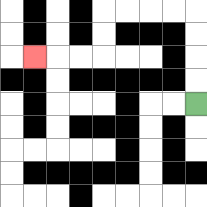{'start': '[8, 4]', 'end': '[1, 2]', 'path_directions': 'U,U,U,U,L,L,L,L,D,D,L,L,L', 'path_coordinates': '[[8, 4], [8, 3], [8, 2], [8, 1], [8, 0], [7, 0], [6, 0], [5, 0], [4, 0], [4, 1], [4, 2], [3, 2], [2, 2], [1, 2]]'}